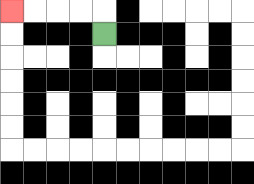{'start': '[4, 1]', 'end': '[0, 0]', 'path_directions': 'U,L,L,L,L', 'path_coordinates': '[[4, 1], [4, 0], [3, 0], [2, 0], [1, 0], [0, 0]]'}